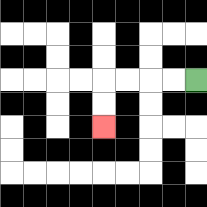{'start': '[8, 3]', 'end': '[4, 5]', 'path_directions': 'L,L,L,L,D,D', 'path_coordinates': '[[8, 3], [7, 3], [6, 3], [5, 3], [4, 3], [4, 4], [4, 5]]'}